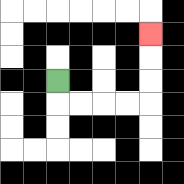{'start': '[2, 3]', 'end': '[6, 1]', 'path_directions': 'D,R,R,R,R,U,U,U', 'path_coordinates': '[[2, 3], [2, 4], [3, 4], [4, 4], [5, 4], [6, 4], [6, 3], [6, 2], [6, 1]]'}